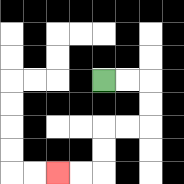{'start': '[4, 3]', 'end': '[2, 7]', 'path_directions': 'R,R,D,D,L,L,D,D,L,L', 'path_coordinates': '[[4, 3], [5, 3], [6, 3], [6, 4], [6, 5], [5, 5], [4, 5], [4, 6], [4, 7], [3, 7], [2, 7]]'}